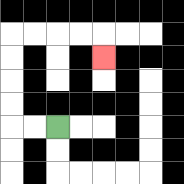{'start': '[2, 5]', 'end': '[4, 2]', 'path_directions': 'L,L,U,U,U,U,R,R,R,R,D', 'path_coordinates': '[[2, 5], [1, 5], [0, 5], [0, 4], [0, 3], [0, 2], [0, 1], [1, 1], [2, 1], [3, 1], [4, 1], [4, 2]]'}